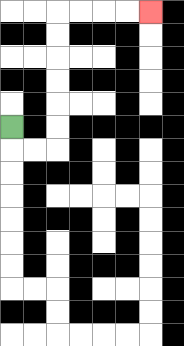{'start': '[0, 5]', 'end': '[6, 0]', 'path_directions': 'D,R,R,U,U,U,U,U,U,R,R,R,R', 'path_coordinates': '[[0, 5], [0, 6], [1, 6], [2, 6], [2, 5], [2, 4], [2, 3], [2, 2], [2, 1], [2, 0], [3, 0], [4, 0], [5, 0], [6, 0]]'}